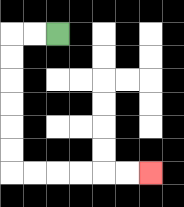{'start': '[2, 1]', 'end': '[6, 7]', 'path_directions': 'L,L,D,D,D,D,D,D,R,R,R,R,R,R', 'path_coordinates': '[[2, 1], [1, 1], [0, 1], [0, 2], [0, 3], [0, 4], [0, 5], [0, 6], [0, 7], [1, 7], [2, 7], [3, 7], [4, 7], [5, 7], [6, 7]]'}